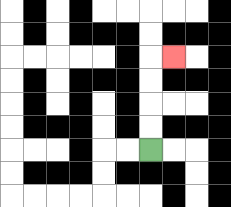{'start': '[6, 6]', 'end': '[7, 2]', 'path_directions': 'U,U,U,U,R', 'path_coordinates': '[[6, 6], [6, 5], [6, 4], [6, 3], [6, 2], [7, 2]]'}